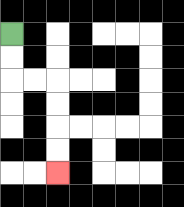{'start': '[0, 1]', 'end': '[2, 7]', 'path_directions': 'D,D,R,R,D,D,D,D', 'path_coordinates': '[[0, 1], [0, 2], [0, 3], [1, 3], [2, 3], [2, 4], [2, 5], [2, 6], [2, 7]]'}